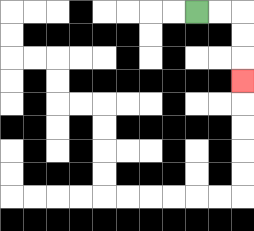{'start': '[8, 0]', 'end': '[10, 3]', 'path_directions': 'R,R,D,D,D', 'path_coordinates': '[[8, 0], [9, 0], [10, 0], [10, 1], [10, 2], [10, 3]]'}